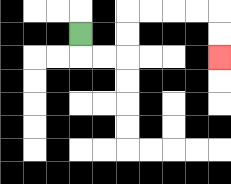{'start': '[3, 1]', 'end': '[9, 2]', 'path_directions': 'D,R,R,U,U,R,R,R,R,D,D', 'path_coordinates': '[[3, 1], [3, 2], [4, 2], [5, 2], [5, 1], [5, 0], [6, 0], [7, 0], [8, 0], [9, 0], [9, 1], [9, 2]]'}